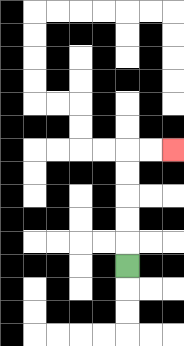{'start': '[5, 11]', 'end': '[7, 6]', 'path_directions': 'U,U,U,U,U,R,R', 'path_coordinates': '[[5, 11], [5, 10], [5, 9], [5, 8], [5, 7], [5, 6], [6, 6], [7, 6]]'}